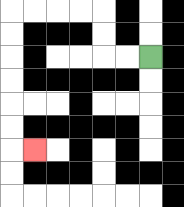{'start': '[6, 2]', 'end': '[1, 6]', 'path_directions': 'L,L,U,U,L,L,L,L,D,D,D,D,D,D,R', 'path_coordinates': '[[6, 2], [5, 2], [4, 2], [4, 1], [4, 0], [3, 0], [2, 0], [1, 0], [0, 0], [0, 1], [0, 2], [0, 3], [0, 4], [0, 5], [0, 6], [1, 6]]'}